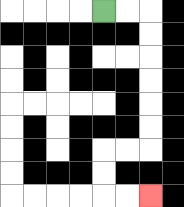{'start': '[4, 0]', 'end': '[6, 8]', 'path_directions': 'R,R,D,D,D,D,D,D,L,L,D,D,R,R', 'path_coordinates': '[[4, 0], [5, 0], [6, 0], [6, 1], [6, 2], [6, 3], [6, 4], [6, 5], [6, 6], [5, 6], [4, 6], [4, 7], [4, 8], [5, 8], [6, 8]]'}